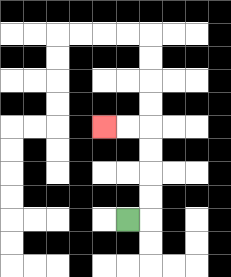{'start': '[5, 9]', 'end': '[4, 5]', 'path_directions': 'R,U,U,U,U,L,L', 'path_coordinates': '[[5, 9], [6, 9], [6, 8], [6, 7], [6, 6], [6, 5], [5, 5], [4, 5]]'}